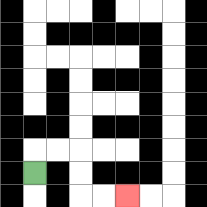{'start': '[1, 7]', 'end': '[5, 8]', 'path_directions': 'U,R,R,D,D,R,R', 'path_coordinates': '[[1, 7], [1, 6], [2, 6], [3, 6], [3, 7], [3, 8], [4, 8], [5, 8]]'}